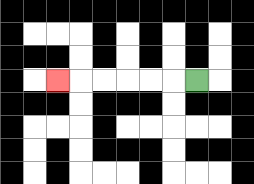{'start': '[8, 3]', 'end': '[2, 3]', 'path_directions': 'L,L,L,L,L,L', 'path_coordinates': '[[8, 3], [7, 3], [6, 3], [5, 3], [4, 3], [3, 3], [2, 3]]'}